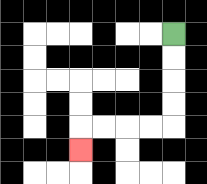{'start': '[7, 1]', 'end': '[3, 6]', 'path_directions': 'D,D,D,D,L,L,L,L,D', 'path_coordinates': '[[7, 1], [7, 2], [7, 3], [7, 4], [7, 5], [6, 5], [5, 5], [4, 5], [3, 5], [3, 6]]'}